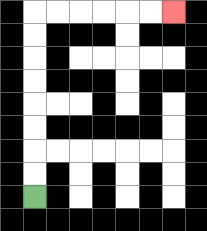{'start': '[1, 8]', 'end': '[7, 0]', 'path_directions': 'U,U,U,U,U,U,U,U,R,R,R,R,R,R', 'path_coordinates': '[[1, 8], [1, 7], [1, 6], [1, 5], [1, 4], [1, 3], [1, 2], [1, 1], [1, 0], [2, 0], [3, 0], [4, 0], [5, 0], [6, 0], [7, 0]]'}